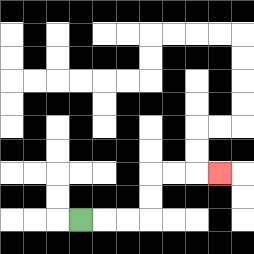{'start': '[3, 9]', 'end': '[9, 7]', 'path_directions': 'R,R,R,U,U,R,R,R', 'path_coordinates': '[[3, 9], [4, 9], [5, 9], [6, 9], [6, 8], [6, 7], [7, 7], [8, 7], [9, 7]]'}